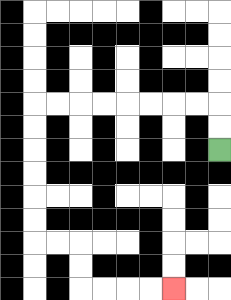{'start': '[9, 6]', 'end': '[7, 12]', 'path_directions': 'U,U,L,L,L,L,L,L,L,L,D,D,D,D,D,D,R,R,D,D,R,R,R,R', 'path_coordinates': '[[9, 6], [9, 5], [9, 4], [8, 4], [7, 4], [6, 4], [5, 4], [4, 4], [3, 4], [2, 4], [1, 4], [1, 5], [1, 6], [1, 7], [1, 8], [1, 9], [1, 10], [2, 10], [3, 10], [3, 11], [3, 12], [4, 12], [5, 12], [6, 12], [7, 12]]'}